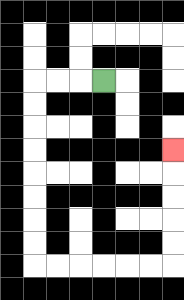{'start': '[4, 3]', 'end': '[7, 6]', 'path_directions': 'L,L,L,D,D,D,D,D,D,D,D,R,R,R,R,R,R,U,U,U,U,U', 'path_coordinates': '[[4, 3], [3, 3], [2, 3], [1, 3], [1, 4], [1, 5], [1, 6], [1, 7], [1, 8], [1, 9], [1, 10], [1, 11], [2, 11], [3, 11], [4, 11], [5, 11], [6, 11], [7, 11], [7, 10], [7, 9], [7, 8], [7, 7], [7, 6]]'}